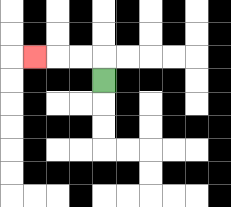{'start': '[4, 3]', 'end': '[1, 2]', 'path_directions': 'U,L,L,L', 'path_coordinates': '[[4, 3], [4, 2], [3, 2], [2, 2], [1, 2]]'}